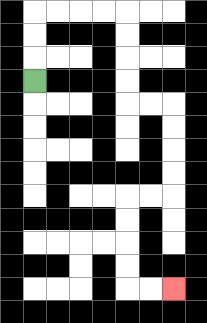{'start': '[1, 3]', 'end': '[7, 12]', 'path_directions': 'U,U,U,R,R,R,R,D,D,D,D,R,R,D,D,D,D,L,L,D,D,D,D,R,R', 'path_coordinates': '[[1, 3], [1, 2], [1, 1], [1, 0], [2, 0], [3, 0], [4, 0], [5, 0], [5, 1], [5, 2], [5, 3], [5, 4], [6, 4], [7, 4], [7, 5], [7, 6], [7, 7], [7, 8], [6, 8], [5, 8], [5, 9], [5, 10], [5, 11], [5, 12], [6, 12], [7, 12]]'}